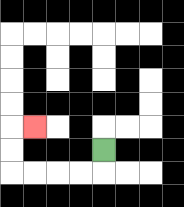{'start': '[4, 6]', 'end': '[1, 5]', 'path_directions': 'D,L,L,L,L,U,U,R', 'path_coordinates': '[[4, 6], [4, 7], [3, 7], [2, 7], [1, 7], [0, 7], [0, 6], [0, 5], [1, 5]]'}